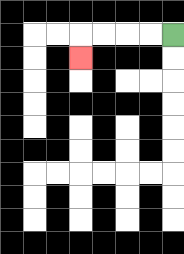{'start': '[7, 1]', 'end': '[3, 2]', 'path_directions': 'L,L,L,L,D', 'path_coordinates': '[[7, 1], [6, 1], [5, 1], [4, 1], [3, 1], [3, 2]]'}